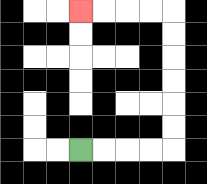{'start': '[3, 6]', 'end': '[3, 0]', 'path_directions': 'R,R,R,R,U,U,U,U,U,U,L,L,L,L', 'path_coordinates': '[[3, 6], [4, 6], [5, 6], [6, 6], [7, 6], [7, 5], [7, 4], [7, 3], [7, 2], [7, 1], [7, 0], [6, 0], [5, 0], [4, 0], [3, 0]]'}